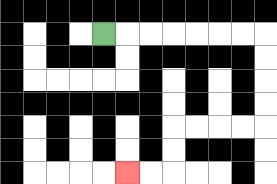{'start': '[4, 1]', 'end': '[5, 7]', 'path_directions': 'R,R,R,R,R,R,R,D,D,D,D,L,L,L,L,D,D,L,L', 'path_coordinates': '[[4, 1], [5, 1], [6, 1], [7, 1], [8, 1], [9, 1], [10, 1], [11, 1], [11, 2], [11, 3], [11, 4], [11, 5], [10, 5], [9, 5], [8, 5], [7, 5], [7, 6], [7, 7], [6, 7], [5, 7]]'}